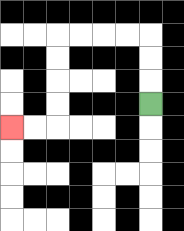{'start': '[6, 4]', 'end': '[0, 5]', 'path_directions': 'U,U,U,L,L,L,L,D,D,D,D,L,L', 'path_coordinates': '[[6, 4], [6, 3], [6, 2], [6, 1], [5, 1], [4, 1], [3, 1], [2, 1], [2, 2], [2, 3], [2, 4], [2, 5], [1, 5], [0, 5]]'}